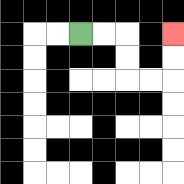{'start': '[3, 1]', 'end': '[7, 1]', 'path_directions': 'R,R,D,D,R,R,U,U', 'path_coordinates': '[[3, 1], [4, 1], [5, 1], [5, 2], [5, 3], [6, 3], [7, 3], [7, 2], [7, 1]]'}